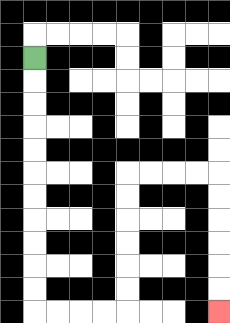{'start': '[1, 2]', 'end': '[9, 13]', 'path_directions': 'D,D,D,D,D,D,D,D,D,D,D,R,R,R,R,U,U,U,U,U,U,R,R,R,R,D,D,D,D,D,D', 'path_coordinates': '[[1, 2], [1, 3], [1, 4], [1, 5], [1, 6], [1, 7], [1, 8], [1, 9], [1, 10], [1, 11], [1, 12], [1, 13], [2, 13], [3, 13], [4, 13], [5, 13], [5, 12], [5, 11], [5, 10], [5, 9], [5, 8], [5, 7], [6, 7], [7, 7], [8, 7], [9, 7], [9, 8], [9, 9], [9, 10], [9, 11], [9, 12], [9, 13]]'}